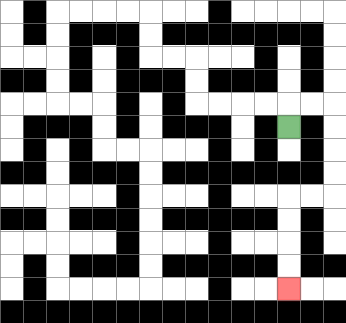{'start': '[12, 5]', 'end': '[12, 12]', 'path_directions': 'U,R,R,D,D,D,D,L,L,D,D,D,D', 'path_coordinates': '[[12, 5], [12, 4], [13, 4], [14, 4], [14, 5], [14, 6], [14, 7], [14, 8], [13, 8], [12, 8], [12, 9], [12, 10], [12, 11], [12, 12]]'}